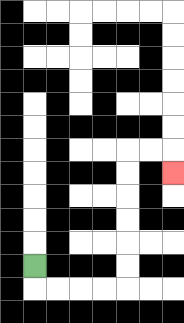{'start': '[1, 11]', 'end': '[7, 7]', 'path_directions': 'D,R,R,R,R,U,U,U,U,U,U,R,R,D', 'path_coordinates': '[[1, 11], [1, 12], [2, 12], [3, 12], [4, 12], [5, 12], [5, 11], [5, 10], [5, 9], [5, 8], [5, 7], [5, 6], [6, 6], [7, 6], [7, 7]]'}